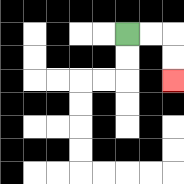{'start': '[5, 1]', 'end': '[7, 3]', 'path_directions': 'R,R,D,D', 'path_coordinates': '[[5, 1], [6, 1], [7, 1], [7, 2], [7, 3]]'}